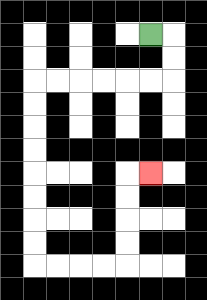{'start': '[6, 1]', 'end': '[6, 7]', 'path_directions': 'R,D,D,L,L,L,L,L,L,D,D,D,D,D,D,D,D,R,R,R,R,U,U,U,U,R', 'path_coordinates': '[[6, 1], [7, 1], [7, 2], [7, 3], [6, 3], [5, 3], [4, 3], [3, 3], [2, 3], [1, 3], [1, 4], [1, 5], [1, 6], [1, 7], [1, 8], [1, 9], [1, 10], [1, 11], [2, 11], [3, 11], [4, 11], [5, 11], [5, 10], [5, 9], [5, 8], [5, 7], [6, 7]]'}